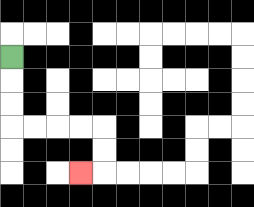{'start': '[0, 2]', 'end': '[3, 7]', 'path_directions': 'D,D,D,R,R,R,R,D,D,L', 'path_coordinates': '[[0, 2], [0, 3], [0, 4], [0, 5], [1, 5], [2, 5], [3, 5], [4, 5], [4, 6], [4, 7], [3, 7]]'}